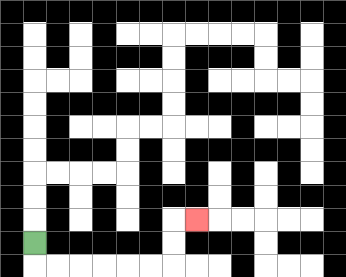{'start': '[1, 10]', 'end': '[8, 9]', 'path_directions': 'D,R,R,R,R,R,R,U,U,R', 'path_coordinates': '[[1, 10], [1, 11], [2, 11], [3, 11], [4, 11], [5, 11], [6, 11], [7, 11], [7, 10], [7, 9], [8, 9]]'}